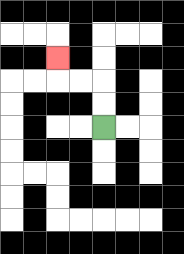{'start': '[4, 5]', 'end': '[2, 2]', 'path_directions': 'U,U,L,L,U', 'path_coordinates': '[[4, 5], [4, 4], [4, 3], [3, 3], [2, 3], [2, 2]]'}